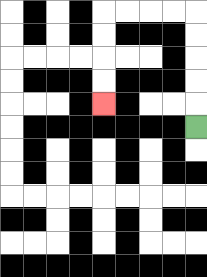{'start': '[8, 5]', 'end': '[4, 4]', 'path_directions': 'U,U,U,U,U,L,L,L,L,D,D,D,D', 'path_coordinates': '[[8, 5], [8, 4], [8, 3], [8, 2], [8, 1], [8, 0], [7, 0], [6, 0], [5, 0], [4, 0], [4, 1], [4, 2], [4, 3], [4, 4]]'}